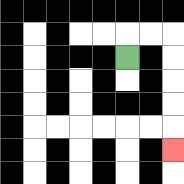{'start': '[5, 2]', 'end': '[7, 6]', 'path_directions': 'U,R,R,D,D,D,D,D', 'path_coordinates': '[[5, 2], [5, 1], [6, 1], [7, 1], [7, 2], [7, 3], [7, 4], [7, 5], [7, 6]]'}